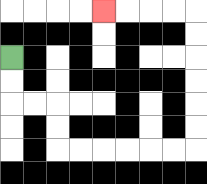{'start': '[0, 2]', 'end': '[4, 0]', 'path_directions': 'D,D,R,R,D,D,R,R,R,R,R,R,U,U,U,U,U,U,L,L,L,L', 'path_coordinates': '[[0, 2], [0, 3], [0, 4], [1, 4], [2, 4], [2, 5], [2, 6], [3, 6], [4, 6], [5, 6], [6, 6], [7, 6], [8, 6], [8, 5], [8, 4], [8, 3], [8, 2], [8, 1], [8, 0], [7, 0], [6, 0], [5, 0], [4, 0]]'}